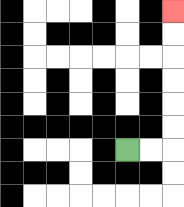{'start': '[5, 6]', 'end': '[7, 0]', 'path_directions': 'R,R,U,U,U,U,U,U', 'path_coordinates': '[[5, 6], [6, 6], [7, 6], [7, 5], [7, 4], [7, 3], [7, 2], [7, 1], [7, 0]]'}